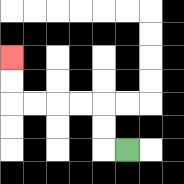{'start': '[5, 6]', 'end': '[0, 2]', 'path_directions': 'L,U,U,L,L,L,L,U,U', 'path_coordinates': '[[5, 6], [4, 6], [4, 5], [4, 4], [3, 4], [2, 4], [1, 4], [0, 4], [0, 3], [0, 2]]'}